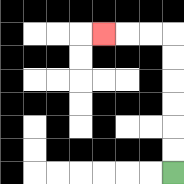{'start': '[7, 7]', 'end': '[4, 1]', 'path_directions': 'U,U,U,U,U,U,L,L,L', 'path_coordinates': '[[7, 7], [7, 6], [7, 5], [7, 4], [7, 3], [7, 2], [7, 1], [6, 1], [5, 1], [4, 1]]'}